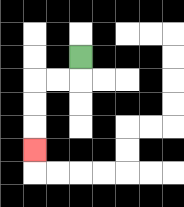{'start': '[3, 2]', 'end': '[1, 6]', 'path_directions': 'D,L,L,D,D,D', 'path_coordinates': '[[3, 2], [3, 3], [2, 3], [1, 3], [1, 4], [1, 5], [1, 6]]'}